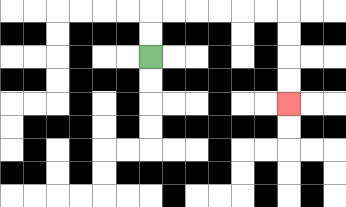{'start': '[6, 2]', 'end': '[12, 4]', 'path_directions': 'U,U,R,R,R,R,R,R,D,D,D,D', 'path_coordinates': '[[6, 2], [6, 1], [6, 0], [7, 0], [8, 0], [9, 0], [10, 0], [11, 0], [12, 0], [12, 1], [12, 2], [12, 3], [12, 4]]'}